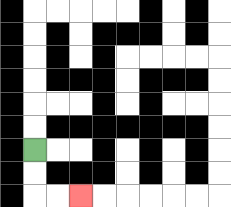{'start': '[1, 6]', 'end': '[3, 8]', 'path_directions': 'D,D,R,R', 'path_coordinates': '[[1, 6], [1, 7], [1, 8], [2, 8], [3, 8]]'}